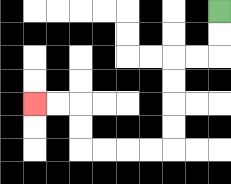{'start': '[9, 0]', 'end': '[1, 4]', 'path_directions': 'D,D,L,L,D,D,D,D,L,L,L,L,U,U,L,L', 'path_coordinates': '[[9, 0], [9, 1], [9, 2], [8, 2], [7, 2], [7, 3], [7, 4], [7, 5], [7, 6], [6, 6], [5, 6], [4, 6], [3, 6], [3, 5], [3, 4], [2, 4], [1, 4]]'}